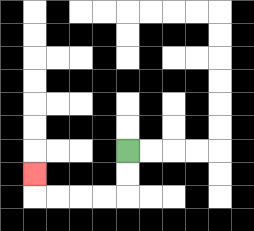{'start': '[5, 6]', 'end': '[1, 7]', 'path_directions': 'D,D,L,L,L,L,U', 'path_coordinates': '[[5, 6], [5, 7], [5, 8], [4, 8], [3, 8], [2, 8], [1, 8], [1, 7]]'}